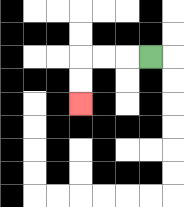{'start': '[6, 2]', 'end': '[3, 4]', 'path_directions': 'L,L,L,D,D', 'path_coordinates': '[[6, 2], [5, 2], [4, 2], [3, 2], [3, 3], [3, 4]]'}